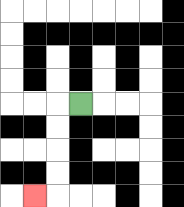{'start': '[3, 4]', 'end': '[1, 8]', 'path_directions': 'L,D,D,D,D,L', 'path_coordinates': '[[3, 4], [2, 4], [2, 5], [2, 6], [2, 7], [2, 8], [1, 8]]'}